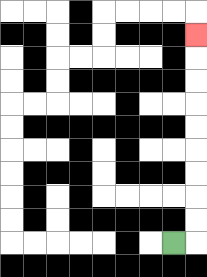{'start': '[7, 10]', 'end': '[8, 1]', 'path_directions': 'R,U,U,U,U,U,U,U,U,U', 'path_coordinates': '[[7, 10], [8, 10], [8, 9], [8, 8], [8, 7], [8, 6], [8, 5], [8, 4], [8, 3], [8, 2], [8, 1]]'}